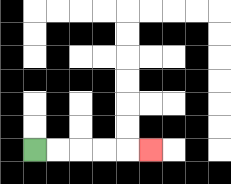{'start': '[1, 6]', 'end': '[6, 6]', 'path_directions': 'R,R,R,R,R', 'path_coordinates': '[[1, 6], [2, 6], [3, 6], [4, 6], [5, 6], [6, 6]]'}